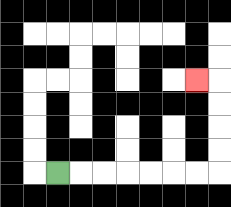{'start': '[2, 7]', 'end': '[8, 3]', 'path_directions': 'R,R,R,R,R,R,R,U,U,U,U,L', 'path_coordinates': '[[2, 7], [3, 7], [4, 7], [5, 7], [6, 7], [7, 7], [8, 7], [9, 7], [9, 6], [9, 5], [9, 4], [9, 3], [8, 3]]'}